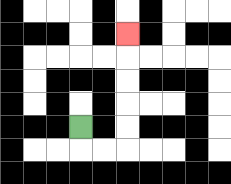{'start': '[3, 5]', 'end': '[5, 1]', 'path_directions': 'D,R,R,U,U,U,U,U', 'path_coordinates': '[[3, 5], [3, 6], [4, 6], [5, 6], [5, 5], [5, 4], [5, 3], [5, 2], [5, 1]]'}